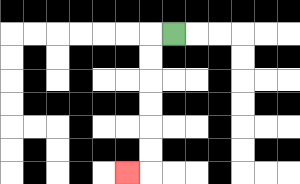{'start': '[7, 1]', 'end': '[5, 7]', 'path_directions': 'L,D,D,D,D,D,D,L', 'path_coordinates': '[[7, 1], [6, 1], [6, 2], [6, 3], [6, 4], [6, 5], [6, 6], [6, 7], [5, 7]]'}